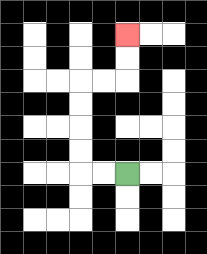{'start': '[5, 7]', 'end': '[5, 1]', 'path_directions': 'L,L,U,U,U,U,R,R,U,U', 'path_coordinates': '[[5, 7], [4, 7], [3, 7], [3, 6], [3, 5], [3, 4], [3, 3], [4, 3], [5, 3], [5, 2], [5, 1]]'}